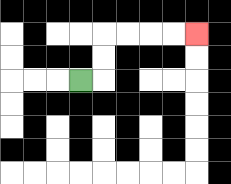{'start': '[3, 3]', 'end': '[8, 1]', 'path_directions': 'R,U,U,R,R,R,R', 'path_coordinates': '[[3, 3], [4, 3], [4, 2], [4, 1], [5, 1], [6, 1], [7, 1], [8, 1]]'}